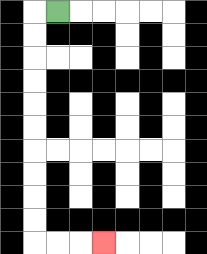{'start': '[2, 0]', 'end': '[4, 10]', 'path_directions': 'L,D,D,D,D,D,D,D,D,D,D,R,R,R', 'path_coordinates': '[[2, 0], [1, 0], [1, 1], [1, 2], [1, 3], [1, 4], [1, 5], [1, 6], [1, 7], [1, 8], [1, 9], [1, 10], [2, 10], [3, 10], [4, 10]]'}